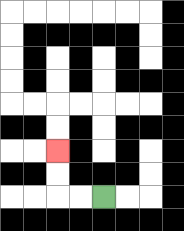{'start': '[4, 8]', 'end': '[2, 6]', 'path_directions': 'L,L,U,U', 'path_coordinates': '[[4, 8], [3, 8], [2, 8], [2, 7], [2, 6]]'}